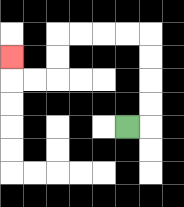{'start': '[5, 5]', 'end': '[0, 2]', 'path_directions': 'R,U,U,U,U,L,L,L,L,D,D,L,L,U', 'path_coordinates': '[[5, 5], [6, 5], [6, 4], [6, 3], [6, 2], [6, 1], [5, 1], [4, 1], [3, 1], [2, 1], [2, 2], [2, 3], [1, 3], [0, 3], [0, 2]]'}